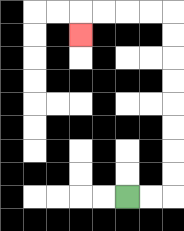{'start': '[5, 8]', 'end': '[3, 1]', 'path_directions': 'R,R,U,U,U,U,U,U,U,U,L,L,L,L,D', 'path_coordinates': '[[5, 8], [6, 8], [7, 8], [7, 7], [7, 6], [7, 5], [7, 4], [7, 3], [7, 2], [7, 1], [7, 0], [6, 0], [5, 0], [4, 0], [3, 0], [3, 1]]'}